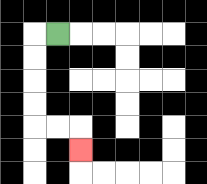{'start': '[2, 1]', 'end': '[3, 6]', 'path_directions': 'L,D,D,D,D,R,R,D', 'path_coordinates': '[[2, 1], [1, 1], [1, 2], [1, 3], [1, 4], [1, 5], [2, 5], [3, 5], [3, 6]]'}